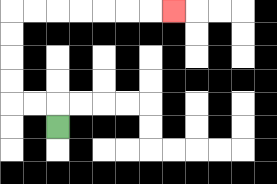{'start': '[2, 5]', 'end': '[7, 0]', 'path_directions': 'U,L,L,U,U,U,U,R,R,R,R,R,R,R', 'path_coordinates': '[[2, 5], [2, 4], [1, 4], [0, 4], [0, 3], [0, 2], [0, 1], [0, 0], [1, 0], [2, 0], [3, 0], [4, 0], [5, 0], [6, 0], [7, 0]]'}